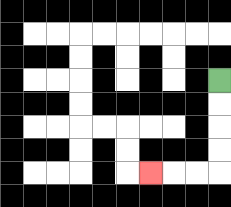{'start': '[9, 3]', 'end': '[6, 7]', 'path_directions': 'D,D,D,D,L,L,L', 'path_coordinates': '[[9, 3], [9, 4], [9, 5], [9, 6], [9, 7], [8, 7], [7, 7], [6, 7]]'}